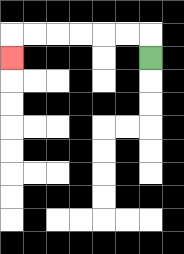{'start': '[6, 2]', 'end': '[0, 2]', 'path_directions': 'U,L,L,L,L,L,L,D', 'path_coordinates': '[[6, 2], [6, 1], [5, 1], [4, 1], [3, 1], [2, 1], [1, 1], [0, 1], [0, 2]]'}